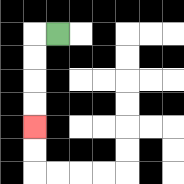{'start': '[2, 1]', 'end': '[1, 5]', 'path_directions': 'L,D,D,D,D', 'path_coordinates': '[[2, 1], [1, 1], [1, 2], [1, 3], [1, 4], [1, 5]]'}